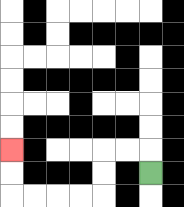{'start': '[6, 7]', 'end': '[0, 6]', 'path_directions': 'U,L,L,D,D,L,L,L,L,U,U', 'path_coordinates': '[[6, 7], [6, 6], [5, 6], [4, 6], [4, 7], [4, 8], [3, 8], [2, 8], [1, 8], [0, 8], [0, 7], [0, 6]]'}